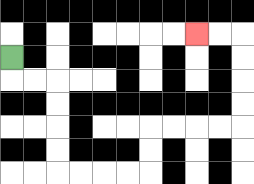{'start': '[0, 2]', 'end': '[8, 1]', 'path_directions': 'D,R,R,D,D,D,D,R,R,R,R,U,U,R,R,R,R,U,U,U,U,L,L', 'path_coordinates': '[[0, 2], [0, 3], [1, 3], [2, 3], [2, 4], [2, 5], [2, 6], [2, 7], [3, 7], [4, 7], [5, 7], [6, 7], [6, 6], [6, 5], [7, 5], [8, 5], [9, 5], [10, 5], [10, 4], [10, 3], [10, 2], [10, 1], [9, 1], [8, 1]]'}